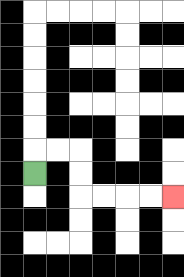{'start': '[1, 7]', 'end': '[7, 8]', 'path_directions': 'U,R,R,D,D,R,R,R,R', 'path_coordinates': '[[1, 7], [1, 6], [2, 6], [3, 6], [3, 7], [3, 8], [4, 8], [5, 8], [6, 8], [7, 8]]'}